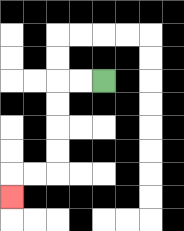{'start': '[4, 3]', 'end': '[0, 8]', 'path_directions': 'L,L,D,D,D,D,L,L,D', 'path_coordinates': '[[4, 3], [3, 3], [2, 3], [2, 4], [2, 5], [2, 6], [2, 7], [1, 7], [0, 7], [0, 8]]'}